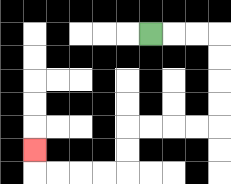{'start': '[6, 1]', 'end': '[1, 6]', 'path_directions': 'R,R,R,D,D,D,D,L,L,L,L,D,D,L,L,L,L,U', 'path_coordinates': '[[6, 1], [7, 1], [8, 1], [9, 1], [9, 2], [9, 3], [9, 4], [9, 5], [8, 5], [7, 5], [6, 5], [5, 5], [5, 6], [5, 7], [4, 7], [3, 7], [2, 7], [1, 7], [1, 6]]'}